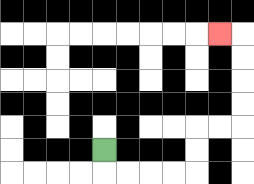{'start': '[4, 6]', 'end': '[9, 1]', 'path_directions': 'D,R,R,R,R,U,U,R,R,U,U,U,U,L', 'path_coordinates': '[[4, 6], [4, 7], [5, 7], [6, 7], [7, 7], [8, 7], [8, 6], [8, 5], [9, 5], [10, 5], [10, 4], [10, 3], [10, 2], [10, 1], [9, 1]]'}